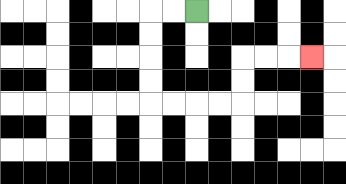{'start': '[8, 0]', 'end': '[13, 2]', 'path_directions': 'L,L,D,D,D,D,R,R,R,R,U,U,R,R,R', 'path_coordinates': '[[8, 0], [7, 0], [6, 0], [6, 1], [6, 2], [6, 3], [6, 4], [7, 4], [8, 4], [9, 4], [10, 4], [10, 3], [10, 2], [11, 2], [12, 2], [13, 2]]'}